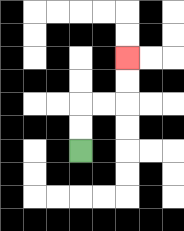{'start': '[3, 6]', 'end': '[5, 2]', 'path_directions': 'U,U,R,R,U,U', 'path_coordinates': '[[3, 6], [3, 5], [3, 4], [4, 4], [5, 4], [5, 3], [5, 2]]'}